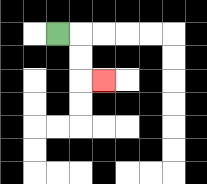{'start': '[2, 1]', 'end': '[4, 3]', 'path_directions': 'R,D,D,R', 'path_coordinates': '[[2, 1], [3, 1], [3, 2], [3, 3], [4, 3]]'}